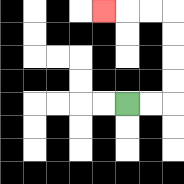{'start': '[5, 4]', 'end': '[4, 0]', 'path_directions': 'R,R,U,U,U,U,L,L,L', 'path_coordinates': '[[5, 4], [6, 4], [7, 4], [7, 3], [7, 2], [7, 1], [7, 0], [6, 0], [5, 0], [4, 0]]'}